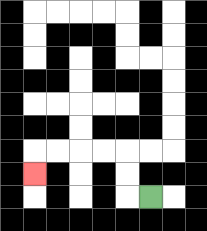{'start': '[6, 8]', 'end': '[1, 7]', 'path_directions': 'L,U,U,L,L,L,L,D', 'path_coordinates': '[[6, 8], [5, 8], [5, 7], [5, 6], [4, 6], [3, 6], [2, 6], [1, 6], [1, 7]]'}